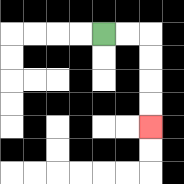{'start': '[4, 1]', 'end': '[6, 5]', 'path_directions': 'R,R,D,D,D,D', 'path_coordinates': '[[4, 1], [5, 1], [6, 1], [6, 2], [6, 3], [6, 4], [6, 5]]'}